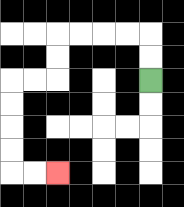{'start': '[6, 3]', 'end': '[2, 7]', 'path_directions': 'U,U,L,L,L,L,D,D,L,L,D,D,D,D,R,R', 'path_coordinates': '[[6, 3], [6, 2], [6, 1], [5, 1], [4, 1], [3, 1], [2, 1], [2, 2], [2, 3], [1, 3], [0, 3], [0, 4], [0, 5], [0, 6], [0, 7], [1, 7], [2, 7]]'}